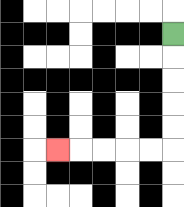{'start': '[7, 1]', 'end': '[2, 6]', 'path_directions': 'D,D,D,D,D,L,L,L,L,L', 'path_coordinates': '[[7, 1], [7, 2], [7, 3], [7, 4], [7, 5], [7, 6], [6, 6], [5, 6], [4, 6], [3, 6], [2, 6]]'}